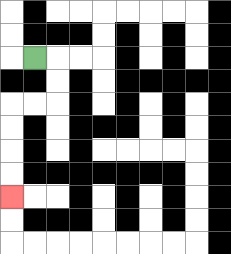{'start': '[1, 2]', 'end': '[0, 8]', 'path_directions': 'R,D,D,L,L,D,D,D,D', 'path_coordinates': '[[1, 2], [2, 2], [2, 3], [2, 4], [1, 4], [0, 4], [0, 5], [0, 6], [0, 7], [0, 8]]'}